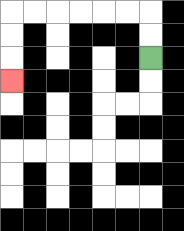{'start': '[6, 2]', 'end': '[0, 3]', 'path_directions': 'U,U,L,L,L,L,L,L,D,D,D', 'path_coordinates': '[[6, 2], [6, 1], [6, 0], [5, 0], [4, 0], [3, 0], [2, 0], [1, 0], [0, 0], [0, 1], [0, 2], [0, 3]]'}